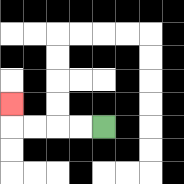{'start': '[4, 5]', 'end': '[0, 4]', 'path_directions': 'L,L,L,L,U', 'path_coordinates': '[[4, 5], [3, 5], [2, 5], [1, 5], [0, 5], [0, 4]]'}